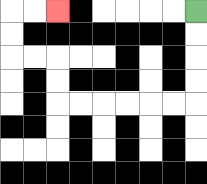{'start': '[8, 0]', 'end': '[2, 0]', 'path_directions': 'D,D,D,D,L,L,L,L,L,L,U,U,L,L,U,U,R,R', 'path_coordinates': '[[8, 0], [8, 1], [8, 2], [8, 3], [8, 4], [7, 4], [6, 4], [5, 4], [4, 4], [3, 4], [2, 4], [2, 3], [2, 2], [1, 2], [0, 2], [0, 1], [0, 0], [1, 0], [2, 0]]'}